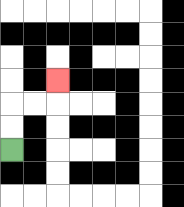{'start': '[0, 6]', 'end': '[2, 3]', 'path_directions': 'U,U,R,R,U', 'path_coordinates': '[[0, 6], [0, 5], [0, 4], [1, 4], [2, 4], [2, 3]]'}